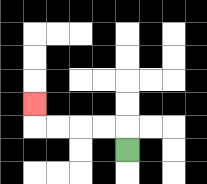{'start': '[5, 6]', 'end': '[1, 4]', 'path_directions': 'U,L,L,L,L,U', 'path_coordinates': '[[5, 6], [5, 5], [4, 5], [3, 5], [2, 5], [1, 5], [1, 4]]'}